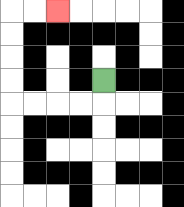{'start': '[4, 3]', 'end': '[2, 0]', 'path_directions': 'D,L,L,L,L,U,U,U,U,R,R', 'path_coordinates': '[[4, 3], [4, 4], [3, 4], [2, 4], [1, 4], [0, 4], [0, 3], [0, 2], [0, 1], [0, 0], [1, 0], [2, 0]]'}